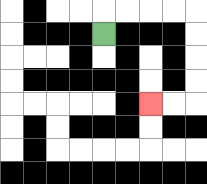{'start': '[4, 1]', 'end': '[6, 4]', 'path_directions': 'U,R,R,R,R,D,D,D,D,L,L', 'path_coordinates': '[[4, 1], [4, 0], [5, 0], [6, 0], [7, 0], [8, 0], [8, 1], [8, 2], [8, 3], [8, 4], [7, 4], [6, 4]]'}